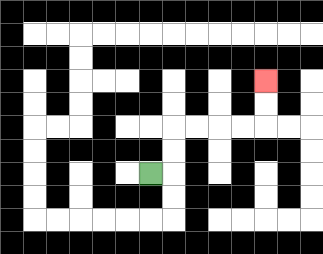{'start': '[6, 7]', 'end': '[11, 3]', 'path_directions': 'R,U,U,R,R,R,R,U,U', 'path_coordinates': '[[6, 7], [7, 7], [7, 6], [7, 5], [8, 5], [9, 5], [10, 5], [11, 5], [11, 4], [11, 3]]'}